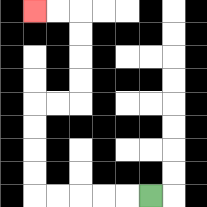{'start': '[6, 8]', 'end': '[1, 0]', 'path_directions': 'L,L,L,L,L,U,U,U,U,R,R,U,U,U,U,L,L', 'path_coordinates': '[[6, 8], [5, 8], [4, 8], [3, 8], [2, 8], [1, 8], [1, 7], [1, 6], [1, 5], [1, 4], [2, 4], [3, 4], [3, 3], [3, 2], [3, 1], [3, 0], [2, 0], [1, 0]]'}